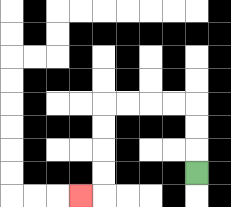{'start': '[8, 7]', 'end': '[3, 8]', 'path_directions': 'U,U,U,L,L,L,L,D,D,D,D,L', 'path_coordinates': '[[8, 7], [8, 6], [8, 5], [8, 4], [7, 4], [6, 4], [5, 4], [4, 4], [4, 5], [4, 6], [4, 7], [4, 8], [3, 8]]'}